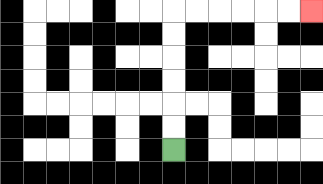{'start': '[7, 6]', 'end': '[13, 0]', 'path_directions': 'U,U,U,U,U,U,R,R,R,R,R,R', 'path_coordinates': '[[7, 6], [7, 5], [7, 4], [7, 3], [7, 2], [7, 1], [7, 0], [8, 0], [9, 0], [10, 0], [11, 0], [12, 0], [13, 0]]'}